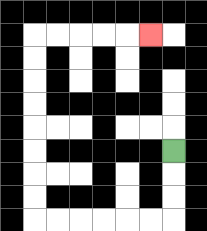{'start': '[7, 6]', 'end': '[6, 1]', 'path_directions': 'D,D,D,L,L,L,L,L,L,U,U,U,U,U,U,U,U,R,R,R,R,R', 'path_coordinates': '[[7, 6], [7, 7], [7, 8], [7, 9], [6, 9], [5, 9], [4, 9], [3, 9], [2, 9], [1, 9], [1, 8], [1, 7], [1, 6], [1, 5], [1, 4], [1, 3], [1, 2], [1, 1], [2, 1], [3, 1], [4, 1], [5, 1], [6, 1]]'}